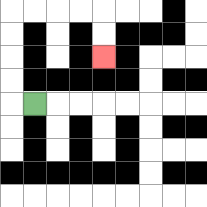{'start': '[1, 4]', 'end': '[4, 2]', 'path_directions': 'L,U,U,U,U,R,R,R,R,D,D', 'path_coordinates': '[[1, 4], [0, 4], [0, 3], [0, 2], [0, 1], [0, 0], [1, 0], [2, 0], [3, 0], [4, 0], [4, 1], [4, 2]]'}